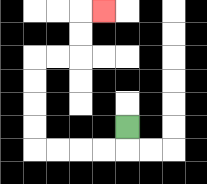{'start': '[5, 5]', 'end': '[4, 0]', 'path_directions': 'D,L,L,L,L,U,U,U,U,R,R,U,U,R', 'path_coordinates': '[[5, 5], [5, 6], [4, 6], [3, 6], [2, 6], [1, 6], [1, 5], [1, 4], [1, 3], [1, 2], [2, 2], [3, 2], [3, 1], [3, 0], [4, 0]]'}